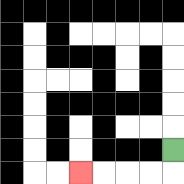{'start': '[7, 6]', 'end': '[3, 7]', 'path_directions': 'D,L,L,L,L', 'path_coordinates': '[[7, 6], [7, 7], [6, 7], [5, 7], [4, 7], [3, 7]]'}